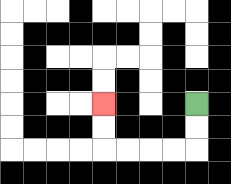{'start': '[8, 4]', 'end': '[4, 4]', 'path_directions': 'D,D,L,L,L,L,U,U', 'path_coordinates': '[[8, 4], [8, 5], [8, 6], [7, 6], [6, 6], [5, 6], [4, 6], [4, 5], [4, 4]]'}